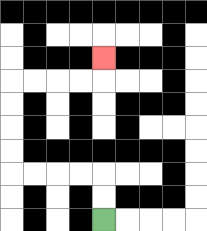{'start': '[4, 9]', 'end': '[4, 2]', 'path_directions': 'U,U,L,L,L,L,U,U,U,U,R,R,R,R,U', 'path_coordinates': '[[4, 9], [4, 8], [4, 7], [3, 7], [2, 7], [1, 7], [0, 7], [0, 6], [0, 5], [0, 4], [0, 3], [1, 3], [2, 3], [3, 3], [4, 3], [4, 2]]'}